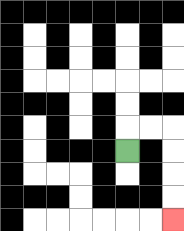{'start': '[5, 6]', 'end': '[7, 9]', 'path_directions': 'U,R,R,D,D,D,D', 'path_coordinates': '[[5, 6], [5, 5], [6, 5], [7, 5], [7, 6], [7, 7], [7, 8], [7, 9]]'}